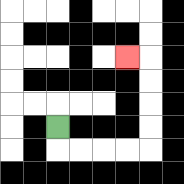{'start': '[2, 5]', 'end': '[5, 2]', 'path_directions': 'D,R,R,R,R,U,U,U,U,L', 'path_coordinates': '[[2, 5], [2, 6], [3, 6], [4, 6], [5, 6], [6, 6], [6, 5], [6, 4], [6, 3], [6, 2], [5, 2]]'}